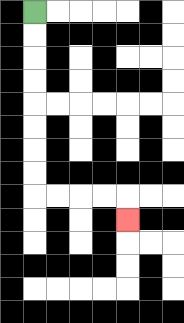{'start': '[1, 0]', 'end': '[5, 9]', 'path_directions': 'D,D,D,D,D,D,D,D,R,R,R,R,D', 'path_coordinates': '[[1, 0], [1, 1], [1, 2], [1, 3], [1, 4], [1, 5], [1, 6], [1, 7], [1, 8], [2, 8], [3, 8], [4, 8], [5, 8], [5, 9]]'}